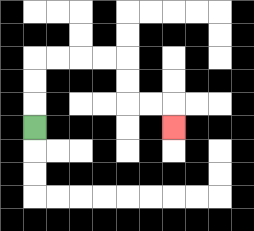{'start': '[1, 5]', 'end': '[7, 5]', 'path_directions': 'U,U,U,R,R,R,R,D,D,R,R,D', 'path_coordinates': '[[1, 5], [1, 4], [1, 3], [1, 2], [2, 2], [3, 2], [4, 2], [5, 2], [5, 3], [5, 4], [6, 4], [7, 4], [7, 5]]'}